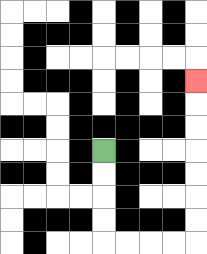{'start': '[4, 6]', 'end': '[8, 3]', 'path_directions': 'D,D,D,D,R,R,R,R,U,U,U,U,U,U,U', 'path_coordinates': '[[4, 6], [4, 7], [4, 8], [4, 9], [4, 10], [5, 10], [6, 10], [7, 10], [8, 10], [8, 9], [8, 8], [8, 7], [8, 6], [8, 5], [8, 4], [8, 3]]'}